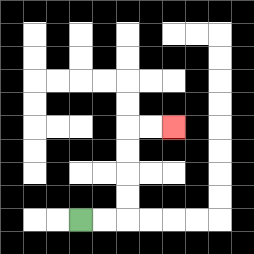{'start': '[3, 9]', 'end': '[7, 5]', 'path_directions': 'R,R,U,U,U,U,R,R', 'path_coordinates': '[[3, 9], [4, 9], [5, 9], [5, 8], [5, 7], [5, 6], [5, 5], [6, 5], [7, 5]]'}